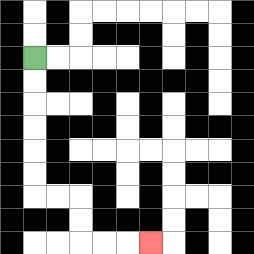{'start': '[1, 2]', 'end': '[6, 10]', 'path_directions': 'D,D,D,D,D,D,R,R,D,D,R,R,R', 'path_coordinates': '[[1, 2], [1, 3], [1, 4], [1, 5], [1, 6], [1, 7], [1, 8], [2, 8], [3, 8], [3, 9], [3, 10], [4, 10], [5, 10], [6, 10]]'}